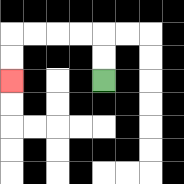{'start': '[4, 3]', 'end': '[0, 3]', 'path_directions': 'U,U,L,L,L,L,D,D', 'path_coordinates': '[[4, 3], [4, 2], [4, 1], [3, 1], [2, 1], [1, 1], [0, 1], [0, 2], [0, 3]]'}